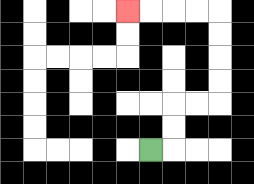{'start': '[6, 6]', 'end': '[5, 0]', 'path_directions': 'R,U,U,R,R,U,U,U,U,L,L,L,L', 'path_coordinates': '[[6, 6], [7, 6], [7, 5], [7, 4], [8, 4], [9, 4], [9, 3], [9, 2], [9, 1], [9, 0], [8, 0], [7, 0], [6, 0], [5, 0]]'}